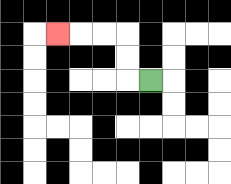{'start': '[6, 3]', 'end': '[2, 1]', 'path_directions': 'L,U,U,L,L,L', 'path_coordinates': '[[6, 3], [5, 3], [5, 2], [5, 1], [4, 1], [3, 1], [2, 1]]'}